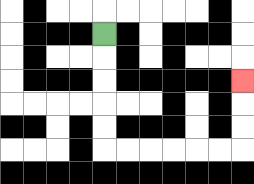{'start': '[4, 1]', 'end': '[10, 3]', 'path_directions': 'D,D,D,D,D,R,R,R,R,R,R,U,U,U', 'path_coordinates': '[[4, 1], [4, 2], [4, 3], [4, 4], [4, 5], [4, 6], [5, 6], [6, 6], [7, 6], [8, 6], [9, 6], [10, 6], [10, 5], [10, 4], [10, 3]]'}